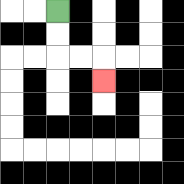{'start': '[2, 0]', 'end': '[4, 3]', 'path_directions': 'D,D,R,R,D', 'path_coordinates': '[[2, 0], [2, 1], [2, 2], [3, 2], [4, 2], [4, 3]]'}